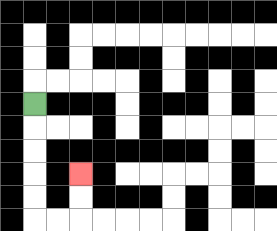{'start': '[1, 4]', 'end': '[3, 7]', 'path_directions': 'D,D,D,D,D,R,R,U,U', 'path_coordinates': '[[1, 4], [1, 5], [1, 6], [1, 7], [1, 8], [1, 9], [2, 9], [3, 9], [3, 8], [3, 7]]'}